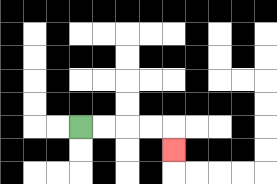{'start': '[3, 5]', 'end': '[7, 6]', 'path_directions': 'R,R,R,R,D', 'path_coordinates': '[[3, 5], [4, 5], [5, 5], [6, 5], [7, 5], [7, 6]]'}